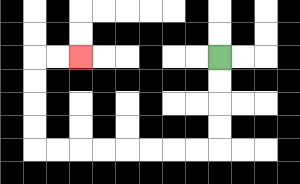{'start': '[9, 2]', 'end': '[3, 2]', 'path_directions': 'D,D,D,D,L,L,L,L,L,L,L,L,U,U,U,U,R,R', 'path_coordinates': '[[9, 2], [9, 3], [9, 4], [9, 5], [9, 6], [8, 6], [7, 6], [6, 6], [5, 6], [4, 6], [3, 6], [2, 6], [1, 6], [1, 5], [1, 4], [1, 3], [1, 2], [2, 2], [3, 2]]'}